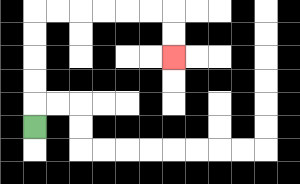{'start': '[1, 5]', 'end': '[7, 2]', 'path_directions': 'U,U,U,U,U,R,R,R,R,R,R,D,D', 'path_coordinates': '[[1, 5], [1, 4], [1, 3], [1, 2], [1, 1], [1, 0], [2, 0], [3, 0], [4, 0], [5, 0], [6, 0], [7, 0], [7, 1], [7, 2]]'}